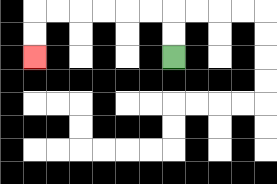{'start': '[7, 2]', 'end': '[1, 2]', 'path_directions': 'U,U,L,L,L,L,L,L,D,D', 'path_coordinates': '[[7, 2], [7, 1], [7, 0], [6, 0], [5, 0], [4, 0], [3, 0], [2, 0], [1, 0], [1, 1], [1, 2]]'}